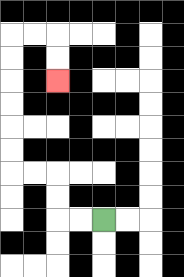{'start': '[4, 9]', 'end': '[2, 3]', 'path_directions': 'L,L,U,U,L,L,U,U,U,U,U,U,R,R,D,D', 'path_coordinates': '[[4, 9], [3, 9], [2, 9], [2, 8], [2, 7], [1, 7], [0, 7], [0, 6], [0, 5], [0, 4], [0, 3], [0, 2], [0, 1], [1, 1], [2, 1], [2, 2], [2, 3]]'}